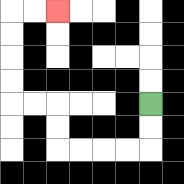{'start': '[6, 4]', 'end': '[2, 0]', 'path_directions': 'D,D,L,L,L,L,U,U,L,L,U,U,U,U,R,R', 'path_coordinates': '[[6, 4], [6, 5], [6, 6], [5, 6], [4, 6], [3, 6], [2, 6], [2, 5], [2, 4], [1, 4], [0, 4], [0, 3], [0, 2], [0, 1], [0, 0], [1, 0], [2, 0]]'}